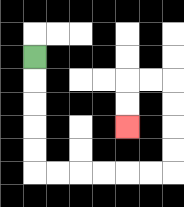{'start': '[1, 2]', 'end': '[5, 5]', 'path_directions': 'D,D,D,D,D,R,R,R,R,R,R,U,U,U,U,L,L,D,D', 'path_coordinates': '[[1, 2], [1, 3], [1, 4], [1, 5], [1, 6], [1, 7], [2, 7], [3, 7], [4, 7], [5, 7], [6, 7], [7, 7], [7, 6], [7, 5], [7, 4], [7, 3], [6, 3], [5, 3], [5, 4], [5, 5]]'}